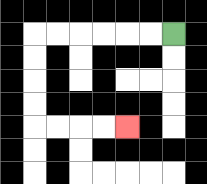{'start': '[7, 1]', 'end': '[5, 5]', 'path_directions': 'L,L,L,L,L,L,D,D,D,D,R,R,R,R', 'path_coordinates': '[[7, 1], [6, 1], [5, 1], [4, 1], [3, 1], [2, 1], [1, 1], [1, 2], [1, 3], [1, 4], [1, 5], [2, 5], [3, 5], [4, 5], [5, 5]]'}